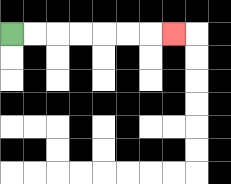{'start': '[0, 1]', 'end': '[7, 1]', 'path_directions': 'R,R,R,R,R,R,R', 'path_coordinates': '[[0, 1], [1, 1], [2, 1], [3, 1], [4, 1], [5, 1], [6, 1], [7, 1]]'}